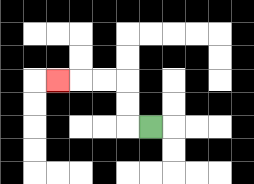{'start': '[6, 5]', 'end': '[2, 3]', 'path_directions': 'L,U,U,L,L,L', 'path_coordinates': '[[6, 5], [5, 5], [5, 4], [5, 3], [4, 3], [3, 3], [2, 3]]'}